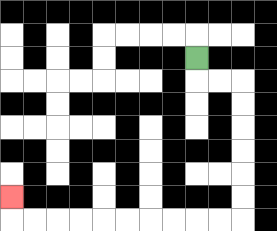{'start': '[8, 2]', 'end': '[0, 8]', 'path_directions': 'D,R,R,D,D,D,D,D,D,L,L,L,L,L,L,L,L,L,L,U', 'path_coordinates': '[[8, 2], [8, 3], [9, 3], [10, 3], [10, 4], [10, 5], [10, 6], [10, 7], [10, 8], [10, 9], [9, 9], [8, 9], [7, 9], [6, 9], [5, 9], [4, 9], [3, 9], [2, 9], [1, 9], [0, 9], [0, 8]]'}